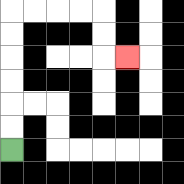{'start': '[0, 6]', 'end': '[5, 2]', 'path_directions': 'U,U,U,U,U,U,R,R,R,R,D,D,R', 'path_coordinates': '[[0, 6], [0, 5], [0, 4], [0, 3], [0, 2], [0, 1], [0, 0], [1, 0], [2, 0], [3, 0], [4, 0], [4, 1], [4, 2], [5, 2]]'}